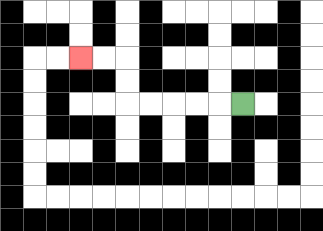{'start': '[10, 4]', 'end': '[3, 2]', 'path_directions': 'L,L,L,L,L,U,U,L,L', 'path_coordinates': '[[10, 4], [9, 4], [8, 4], [7, 4], [6, 4], [5, 4], [5, 3], [5, 2], [4, 2], [3, 2]]'}